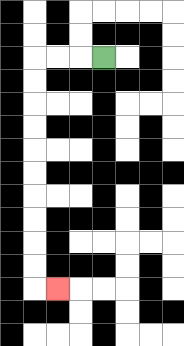{'start': '[4, 2]', 'end': '[2, 12]', 'path_directions': 'L,L,L,D,D,D,D,D,D,D,D,D,D,R', 'path_coordinates': '[[4, 2], [3, 2], [2, 2], [1, 2], [1, 3], [1, 4], [1, 5], [1, 6], [1, 7], [1, 8], [1, 9], [1, 10], [1, 11], [1, 12], [2, 12]]'}